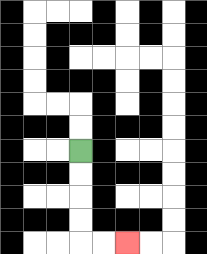{'start': '[3, 6]', 'end': '[5, 10]', 'path_directions': 'D,D,D,D,R,R', 'path_coordinates': '[[3, 6], [3, 7], [3, 8], [3, 9], [3, 10], [4, 10], [5, 10]]'}